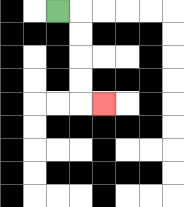{'start': '[2, 0]', 'end': '[4, 4]', 'path_directions': 'R,D,D,D,D,R', 'path_coordinates': '[[2, 0], [3, 0], [3, 1], [3, 2], [3, 3], [3, 4], [4, 4]]'}